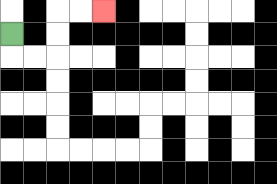{'start': '[0, 1]', 'end': '[4, 0]', 'path_directions': 'D,R,R,U,U,R,R', 'path_coordinates': '[[0, 1], [0, 2], [1, 2], [2, 2], [2, 1], [2, 0], [3, 0], [4, 0]]'}